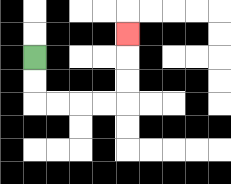{'start': '[1, 2]', 'end': '[5, 1]', 'path_directions': 'D,D,R,R,R,R,U,U,U', 'path_coordinates': '[[1, 2], [1, 3], [1, 4], [2, 4], [3, 4], [4, 4], [5, 4], [5, 3], [5, 2], [5, 1]]'}